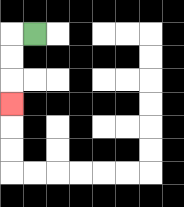{'start': '[1, 1]', 'end': '[0, 4]', 'path_directions': 'L,D,D,D', 'path_coordinates': '[[1, 1], [0, 1], [0, 2], [0, 3], [0, 4]]'}